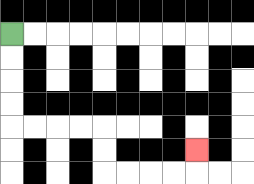{'start': '[0, 1]', 'end': '[8, 6]', 'path_directions': 'D,D,D,D,R,R,R,R,D,D,R,R,R,R,U', 'path_coordinates': '[[0, 1], [0, 2], [0, 3], [0, 4], [0, 5], [1, 5], [2, 5], [3, 5], [4, 5], [4, 6], [4, 7], [5, 7], [6, 7], [7, 7], [8, 7], [8, 6]]'}